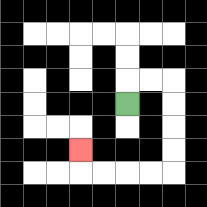{'start': '[5, 4]', 'end': '[3, 6]', 'path_directions': 'U,R,R,D,D,D,D,L,L,L,L,U', 'path_coordinates': '[[5, 4], [5, 3], [6, 3], [7, 3], [7, 4], [7, 5], [7, 6], [7, 7], [6, 7], [5, 7], [4, 7], [3, 7], [3, 6]]'}